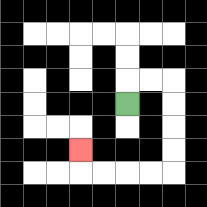{'start': '[5, 4]', 'end': '[3, 6]', 'path_directions': 'U,R,R,D,D,D,D,L,L,L,L,U', 'path_coordinates': '[[5, 4], [5, 3], [6, 3], [7, 3], [7, 4], [7, 5], [7, 6], [7, 7], [6, 7], [5, 7], [4, 7], [3, 7], [3, 6]]'}